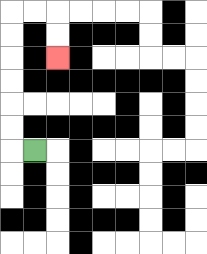{'start': '[1, 6]', 'end': '[2, 2]', 'path_directions': 'L,U,U,U,U,U,U,R,R,D,D', 'path_coordinates': '[[1, 6], [0, 6], [0, 5], [0, 4], [0, 3], [0, 2], [0, 1], [0, 0], [1, 0], [2, 0], [2, 1], [2, 2]]'}